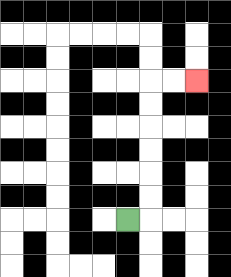{'start': '[5, 9]', 'end': '[8, 3]', 'path_directions': 'R,U,U,U,U,U,U,R,R', 'path_coordinates': '[[5, 9], [6, 9], [6, 8], [6, 7], [6, 6], [6, 5], [6, 4], [6, 3], [7, 3], [8, 3]]'}